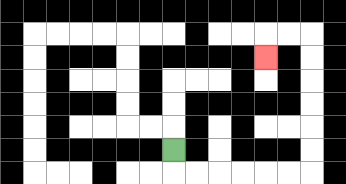{'start': '[7, 6]', 'end': '[11, 2]', 'path_directions': 'D,R,R,R,R,R,R,U,U,U,U,U,U,L,L,D', 'path_coordinates': '[[7, 6], [7, 7], [8, 7], [9, 7], [10, 7], [11, 7], [12, 7], [13, 7], [13, 6], [13, 5], [13, 4], [13, 3], [13, 2], [13, 1], [12, 1], [11, 1], [11, 2]]'}